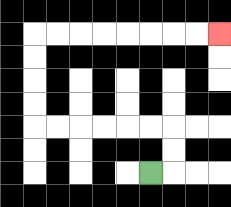{'start': '[6, 7]', 'end': '[9, 1]', 'path_directions': 'R,U,U,L,L,L,L,L,L,U,U,U,U,R,R,R,R,R,R,R,R', 'path_coordinates': '[[6, 7], [7, 7], [7, 6], [7, 5], [6, 5], [5, 5], [4, 5], [3, 5], [2, 5], [1, 5], [1, 4], [1, 3], [1, 2], [1, 1], [2, 1], [3, 1], [4, 1], [5, 1], [6, 1], [7, 1], [8, 1], [9, 1]]'}